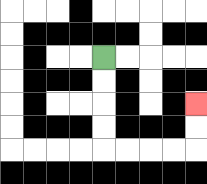{'start': '[4, 2]', 'end': '[8, 4]', 'path_directions': 'D,D,D,D,R,R,R,R,U,U', 'path_coordinates': '[[4, 2], [4, 3], [4, 4], [4, 5], [4, 6], [5, 6], [6, 6], [7, 6], [8, 6], [8, 5], [8, 4]]'}